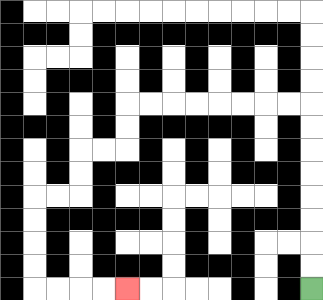{'start': '[13, 12]', 'end': '[5, 12]', 'path_directions': 'U,U,U,U,U,U,U,U,L,L,L,L,L,L,L,L,D,D,L,L,D,D,L,L,D,D,D,D,R,R,R,R', 'path_coordinates': '[[13, 12], [13, 11], [13, 10], [13, 9], [13, 8], [13, 7], [13, 6], [13, 5], [13, 4], [12, 4], [11, 4], [10, 4], [9, 4], [8, 4], [7, 4], [6, 4], [5, 4], [5, 5], [5, 6], [4, 6], [3, 6], [3, 7], [3, 8], [2, 8], [1, 8], [1, 9], [1, 10], [1, 11], [1, 12], [2, 12], [3, 12], [4, 12], [5, 12]]'}